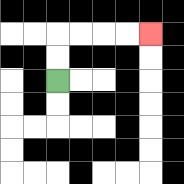{'start': '[2, 3]', 'end': '[6, 1]', 'path_directions': 'U,U,R,R,R,R', 'path_coordinates': '[[2, 3], [2, 2], [2, 1], [3, 1], [4, 1], [5, 1], [6, 1]]'}